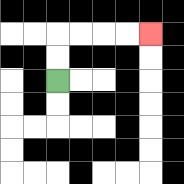{'start': '[2, 3]', 'end': '[6, 1]', 'path_directions': 'U,U,R,R,R,R', 'path_coordinates': '[[2, 3], [2, 2], [2, 1], [3, 1], [4, 1], [5, 1], [6, 1]]'}